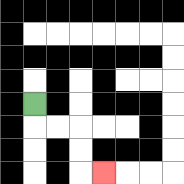{'start': '[1, 4]', 'end': '[4, 7]', 'path_directions': 'D,R,R,D,D,R', 'path_coordinates': '[[1, 4], [1, 5], [2, 5], [3, 5], [3, 6], [3, 7], [4, 7]]'}